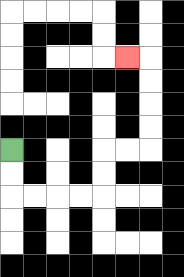{'start': '[0, 6]', 'end': '[5, 2]', 'path_directions': 'D,D,R,R,R,R,U,U,R,R,U,U,U,U,L', 'path_coordinates': '[[0, 6], [0, 7], [0, 8], [1, 8], [2, 8], [3, 8], [4, 8], [4, 7], [4, 6], [5, 6], [6, 6], [6, 5], [6, 4], [6, 3], [6, 2], [5, 2]]'}